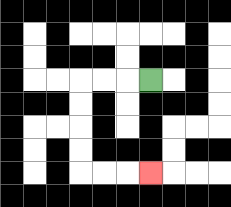{'start': '[6, 3]', 'end': '[6, 7]', 'path_directions': 'L,L,L,D,D,D,D,R,R,R', 'path_coordinates': '[[6, 3], [5, 3], [4, 3], [3, 3], [3, 4], [3, 5], [3, 6], [3, 7], [4, 7], [5, 7], [6, 7]]'}